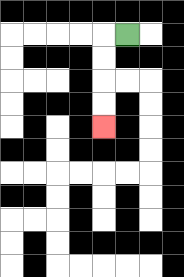{'start': '[5, 1]', 'end': '[4, 5]', 'path_directions': 'L,D,D,D,D', 'path_coordinates': '[[5, 1], [4, 1], [4, 2], [4, 3], [4, 4], [4, 5]]'}